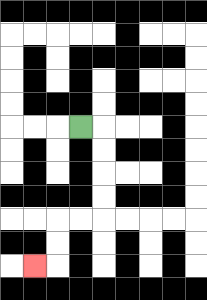{'start': '[3, 5]', 'end': '[1, 11]', 'path_directions': 'R,D,D,D,D,L,L,D,D,L', 'path_coordinates': '[[3, 5], [4, 5], [4, 6], [4, 7], [4, 8], [4, 9], [3, 9], [2, 9], [2, 10], [2, 11], [1, 11]]'}